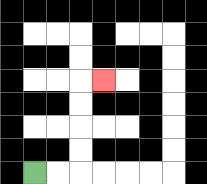{'start': '[1, 7]', 'end': '[4, 3]', 'path_directions': 'R,R,U,U,U,U,R', 'path_coordinates': '[[1, 7], [2, 7], [3, 7], [3, 6], [3, 5], [3, 4], [3, 3], [4, 3]]'}